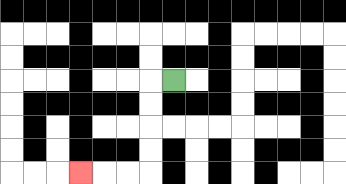{'start': '[7, 3]', 'end': '[3, 7]', 'path_directions': 'L,D,D,D,D,L,L,L', 'path_coordinates': '[[7, 3], [6, 3], [6, 4], [6, 5], [6, 6], [6, 7], [5, 7], [4, 7], [3, 7]]'}